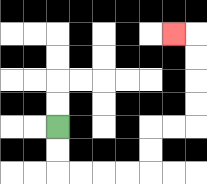{'start': '[2, 5]', 'end': '[7, 1]', 'path_directions': 'D,D,R,R,R,R,U,U,R,R,U,U,U,U,L', 'path_coordinates': '[[2, 5], [2, 6], [2, 7], [3, 7], [4, 7], [5, 7], [6, 7], [6, 6], [6, 5], [7, 5], [8, 5], [8, 4], [8, 3], [8, 2], [8, 1], [7, 1]]'}